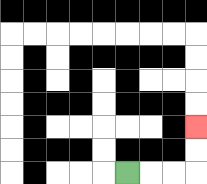{'start': '[5, 7]', 'end': '[8, 5]', 'path_directions': 'R,R,R,U,U', 'path_coordinates': '[[5, 7], [6, 7], [7, 7], [8, 7], [8, 6], [8, 5]]'}